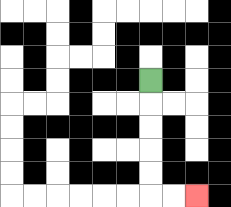{'start': '[6, 3]', 'end': '[8, 8]', 'path_directions': 'D,D,D,D,D,R,R', 'path_coordinates': '[[6, 3], [6, 4], [6, 5], [6, 6], [6, 7], [6, 8], [7, 8], [8, 8]]'}